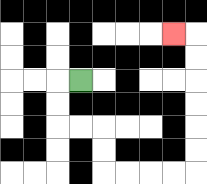{'start': '[3, 3]', 'end': '[7, 1]', 'path_directions': 'L,D,D,R,R,D,D,R,R,R,R,U,U,U,U,U,U,L', 'path_coordinates': '[[3, 3], [2, 3], [2, 4], [2, 5], [3, 5], [4, 5], [4, 6], [4, 7], [5, 7], [6, 7], [7, 7], [8, 7], [8, 6], [8, 5], [8, 4], [8, 3], [8, 2], [8, 1], [7, 1]]'}